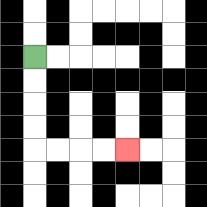{'start': '[1, 2]', 'end': '[5, 6]', 'path_directions': 'D,D,D,D,R,R,R,R', 'path_coordinates': '[[1, 2], [1, 3], [1, 4], [1, 5], [1, 6], [2, 6], [3, 6], [4, 6], [5, 6]]'}